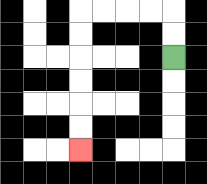{'start': '[7, 2]', 'end': '[3, 6]', 'path_directions': 'U,U,L,L,L,L,D,D,D,D,D,D', 'path_coordinates': '[[7, 2], [7, 1], [7, 0], [6, 0], [5, 0], [4, 0], [3, 0], [3, 1], [3, 2], [3, 3], [3, 4], [3, 5], [3, 6]]'}